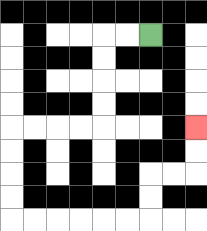{'start': '[6, 1]', 'end': '[8, 5]', 'path_directions': 'L,L,D,D,D,D,L,L,L,L,D,D,D,D,R,R,R,R,R,R,U,U,R,R,U,U', 'path_coordinates': '[[6, 1], [5, 1], [4, 1], [4, 2], [4, 3], [4, 4], [4, 5], [3, 5], [2, 5], [1, 5], [0, 5], [0, 6], [0, 7], [0, 8], [0, 9], [1, 9], [2, 9], [3, 9], [4, 9], [5, 9], [6, 9], [6, 8], [6, 7], [7, 7], [8, 7], [8, 6], [8, 5]]'}